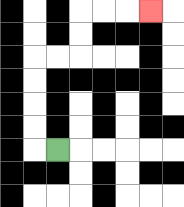{'start': '[2, 6]', 'end': '[6, 0]', 'path_directions': 'L,U,U,U,U,R,R,U,U,R,R,R', 'path_coordinates': '[[2, 6], [1, 6], [1, 5], [1, 4], [1, 3], [1, 2], [2, 2], [3, 2], [3, 1], [3, 0], [4, 0], [5, 0], [6, 0]]'}